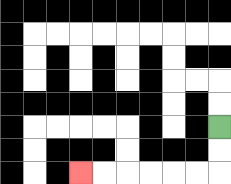{'start': '[9, 5]', 'end': '[3, 7]', 'path_directions': 'D,D,L,L,L,L,L,L', 'path_coordinates': '[[9, 5], [9, 6], [9, 7], [8, 7], [7, 7], [6, 7], [5, 7], [4, 7], [3, 7]]'}